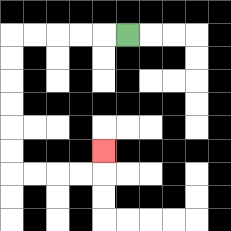{'start': '[5, 1]', 'end': '[4, 6]', 'path_directions': 'L,L,L,L,L,D,D,D,D,D,D,R,R,R,R,U', 'path_coordinates': '[[5, 1], [4, 1], [3, 1], [2, 1], [1, 1], [0, 1], [0, 2], [0, 3], [0, 4], [0, 5], [0, 6], [0, 7], [1, 7], [2, 7], [3, 7], [4, 7], [4, 6]]'}